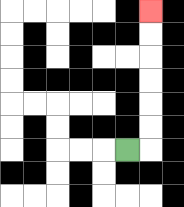{'start': '[5, 6]', 'end': '[6, 0]', 'path_directions': 'R,U,U,U,U,U,U', 'path_coordinates': '[[5, 6], [6, 6], [6, 5], [6, 4], [6, 3], [6, 2], [6, 1], [6, 0]]'}